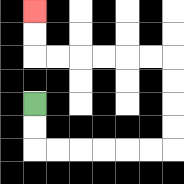{'start': '[1, 4]', 'end': '[1, 0]', 'path_directions': 'D,D,R,R,R,R,R,R,U,U,U,U,L,L,L,L,L,L,U,U', 'path_coordinates': '[[1, 4], [1, 5], [1, 6], [2, 6], [3, 6], [4, 6], [5, 6], [6, 6], [7, 6], [7, 5], [7, 4], [7, 3], [7, 2], [6, 2], [5, 2], [4, 2], [3, 2], [2, 2], [1, 2], [1, 1], [1, 0]]'}